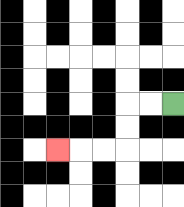{'start': '[7, 4]', 'end': '[2, 6]', 'path_directions': 'L,L,D,D,L,L,L', 'path_coordinates': '[[7, 4], [6, 4], [5, 4], [5, 5], [5, 6], [4, 6], [3, 6], [2, 6]]'}